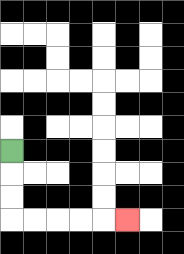{'start': '[0, 6]', 'end': '[5, 9]', 'path_directions': 'D,D,D,R,R,R,R,R', 'path_coordinates': '[[0, 6], [0, 7], [0, 8], [0, 9], [1, 9], [2, 9], [3, 9], [4, 9], [5, 9]]'}